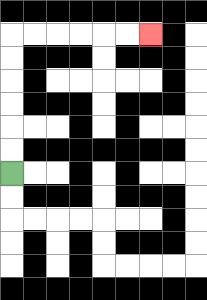{'start': '[0, 7]', 'end': '[6, 1]', 'path_directions': 'U,U,U,U,U,U,R,R,R,R,R,R', 'path_coordinates': '[[0, 7], [0, 6], [0, 5], [0, 4], [0, 3], [0, 2], [0, 1], [1, 1], [2, 1], [3, 1], [4, 1], [5, 1], [6, 1]]'}